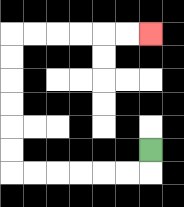{'start': '[6, 6]', 'end': '[6, 1]', 'path_directions': 'D,L,L,L,L,L,L,U,U,U,U,U,U,R,R,R,R,R,R', 'path_coordinates': '[[6, 6], [6, 7], [5, 7], [4, 7], [3, 7], [2, 7], [1, 7], [0, 7], [0, 6], [0, 5], [0, 4], [0, 3], [0, 2], [0, 1], [1, 1], [2, 1], [3, 1], [4, 1], [5, 1], [6, 1]]'}